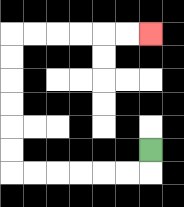{'start': '[6, 6]', 'end': '[6, 1]', 'path_directions': 'D,L,L,L,L,L,L,U,U,U,U,U,U,R,R,R,R,R,R', 'path_coordinates': '[[6, 6], [6, 7], [5, 7], [4, 7], [3, 7], [2, 7], [1, 7], [0, 7], [0, 6], [0, 5], [0, 4], [0, 3], [0, 2], [0, 1], [1, 1], [2, 1], [3, 1], [4, 1], [5, 1], [6, 1]]'}